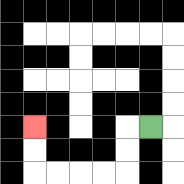{'start': '[6, 5]', 'end': '[1, 5]', 'path_directions': 'L,D,D,L,L,L,L,U,U', 'path_coordinates': '[[6, 5], [5, 5], [5, 6], [5, 7], [4, 7], [3, 7], [2, 7], [1, 7], [1, 6], [1, 5]]'}